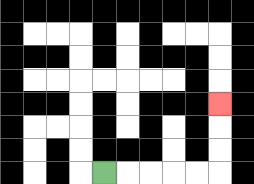{'start': '[4, 7]', 'end': '[9, 4]', 'path_directions': 'R,R,R,R,R,U,U,U', 'path_coordinates': '[[4, 7], [5, 7], [6, 7], [7, 7], [8, 7], [9, 7], [9, 6], [9, 5], [9, 4]]'}